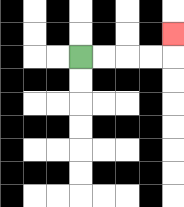{'start': '[3, 2]', 'end': '[7, 1]', 'path_directions': 'R,R,R,R,U', 'path_coordinates': '[[3, 2], [4, 2], [5, 2], [6, 2], [7, 2], [7, 1]]'}